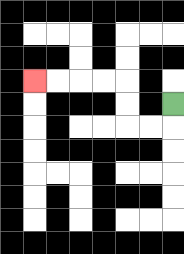{'start': '[7, 4]', 'end': '[1, 3]', 'path_directions': 'D,L,L,U,U,L,L,L,L', 'path_coordinates': '[[7, 4], [7, 5], [6, 5], [5, 5], [5, 4], [5, 3], [4, 3], [3, 3], [2, 3], [1, 3]]'}